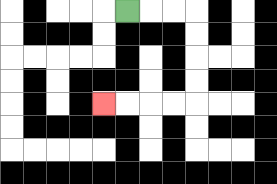{'start': '[5, 0]', 'end': '[4, 4]', 'path_directions': 'R,R,R,D,D,D,D,L,L,L,L', 'path_coordinates': '[[5, 0], [6, 0], [7, 0], [8, 0], [8, 1], [8, 2], [8, 3], [8, 4], [7, 4], [6, 4], [5, 4], [4, 4]]'}